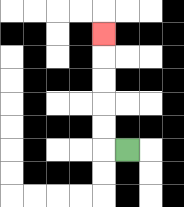{'start': '[5, 6]', 'end': '[4, 1]', 'path_directions': 'L,U,U,U,U,U', 'path_coordinates': '[[5, 6], [4, 6], [4, 5], [4, 4], [4, 3], [4, 2], [4, 1]]'}